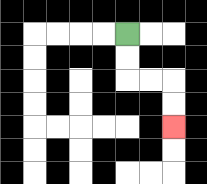{'start': '[5, 1]', 'end': '[7, 5]', 'path_directions': 'D,D,R,R,D,D', 'path_coordinates': '[[5, 1], [5, 2], [5, 3], [6, 3], [7, 3], [7, 4], [7, 5]]'}